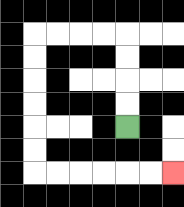{'start': '[5, 5]', 'end': '[7, 7]', 'path_directions': 'U,U,U,U,L,L,L,L,D,D,D,D,D,D,R,R,R,R,R,R', 'path_coordinates': '[[5, 5], [5, 4], [5, 3], [5, 2], [5, 1], [4, 1], [3, 1], [2, 1], [1, 1], [1, 2], [1, 3], [1, 4], [1, 5], [1, 6], [1, 7], [2, 7], [3, 7], [4, 7], [5, 7], [6, 7], [7, 7]]'}